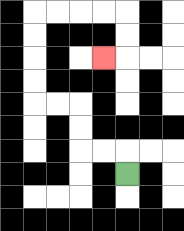{'start': '[5, 7]', 'end': '[4, 2]', 'path_directions': 'U,L,L,U,U,L,L,U,U,U,U,R,R,R,R,D,D,L', 'path_coordinates': '[[5, 7], [5, 6], [4, 6], [3, 6], [3, 5], [3, 4], [2, 4], [1, 4], [1, 3], [1, 2], [1, 1], [1, 0], [2, 0], [3, 0], [4, 0], [5, 0], [5, 1], [5, 2], [4, 2]]'}